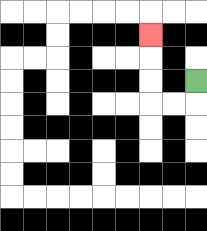{'start': '[8, 3]', 'end': '[6, 1]', 'path_directions': 'D,L,L,U,U,U', 'path_coordinates': '[[8, 3], [8, 4], [7, 4], [6, 4], [6, 3], [6, 2], [6, 1]]'}